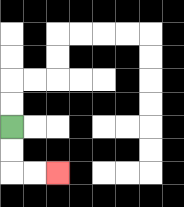{'start': '[0, 5]', 'end': '[2, 7]', 'path_directions': 'D,D,R,R', 'path_coordinates': '[[0, 5], [0, 6], [0, 7], [1, 7], [2, 7]]'}